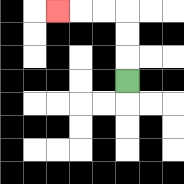{'start': '[5, 3]', 'end': '[2, 0]', 'path_directions': 'U,U,U,L,L,L', 'path_coordinates': '[[5, 3], [5, 2], [5, 1], [5, 0], [4, 0], [3, 0], [2, 0]]'}